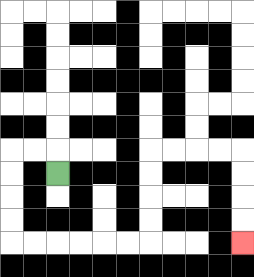{'start': '[2, 7]', 'end': '[10, 10]', 'path_directions': 'U,L,L,D,D,D,D,R,R,R,R,R,R,U,U,U,U,R,R,R,R,D,D,D,D', 'path_coordinates': '[[2, 7], [2, 6], [1, 6], [0, 6], [0, 7], [0, 8], [0, 9], [0, 10], [1, 10], [2, 10], [3, 10], [4, 10], [5, 10], [6, 10], [6, 9], [6, 8], [6, 7], [6, 6], [7, 6], [8, 6], [9, 6], [10, 6], [10, 7], [10, 8], [10, 9], [10, 10]]'}